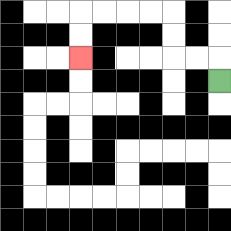{'start': '[9, 3]', 'end': '[3, 2]', 'path_directions': 'U,L,L,U,U,L,L,L,L,D,D', 'path_coordinates': '[[9, 3], [9, 2], [8, 2], [7, 2], [7, 1], [7, 0], [6, 0], [5, 0], [4, 0], [3, 0], [3, 1], [3, 2]]'}